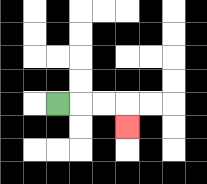{'start': '[2, 4]', 'end': '[5, 5]', 'path_directions': 'R,R,R,D', 'path_coordinates': '[[2, 4], [3, 4], [4, 4], [5, 4], [5, 5]]'}